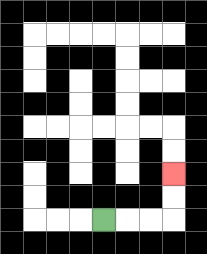{'start': '[4, 9]', 'end': '[7, 7]', 'path_directions': 'R,R,R,U,U', 'path_coordinates': '[[4, 9], [5, 9], [6, 9], [7, 9], [7, 8], [7, 7]]'}